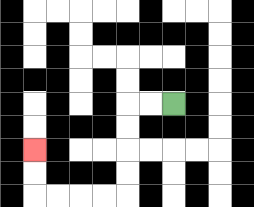{'start': '[7, 4]', 'end': '[1, 6]', 'path_directions': 'L,L,D,D,D,D,L,L,L,L,U,U', 'path_coordinates': '[[7, 4], [6, 4], [5, 4], [5, 5], [5, 6], [5, 7], [5, 8], [4, 8], [3, 8], [2, 8], [1, 8], [1, 7], [1, 6]]'}